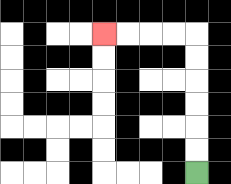{'start': '[8, 7]', 'end': '[4, 1]', 'path_directions': 'U,U,U,U,U,U,L,L,L,L', 'path_coordinates': '[[8, 7], [8, 6], [8, 5], [8, 4], [8, 3], [8, 2], [8, 1], [7, 1], [6, 1], [5, 1], [4, 1]]'}